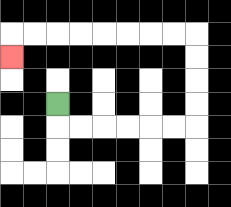{'start': '[2, 4]', 'end': '[0, 2]', 'path_directions': 'D,R,R,R,R,R,R,U,U,U,U,L,L,L,L,L,L,L,L,D', 'path_coordinates': '[[2, 4], [2, 5], [3, 5], [4, 5], [5, 5], [6, 5], [7, 5], [8, 5], [8, 4], [8, 3], [8, 2], [8, 1], [7, 1], [6, 1], [5, 1], [4, 1], [3, 1], [2, 1], [1, 1], [0, 1], [0, 2]]'}